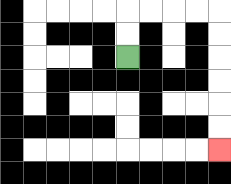{'start': '[5, 2]', 'end': '[9, 6]', 'path_directions': 'U,U,R,R,R,R,D,D,D,D,D,D', 'path_coordinates': '[[5, 2], [5, 1], [5, 0], [6, 0], [7, 0], [8, 0], [9, 0], [9, 1], [9, 2], [9, 3], [9, 4], [9, 5], [9, 6]]'}